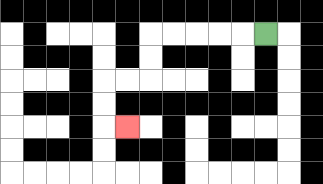{'start': '[11, 1]', 'end': '[5, 5]', 'path_directions': 'L,L,L,L,L,D,D,L,L,D,D,R', 'path_coordinates': '[[11, 1], [10, 1], [9, 1], [8, 1], [7, 1], [6, 1], [6, 2], [6, 3], [5, 3], [4, 3], [4, 4], [4, 5], [5, 5]]'}